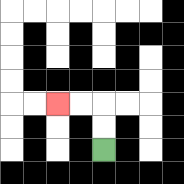{'start': '[4, 6]', 'end': '[2, 4]', 'path_directions': 'U,U,L,L', 'path_coordinates': '[[4, 6], [4, 5], [4, 4], [3, 4], [2, 4]]'}